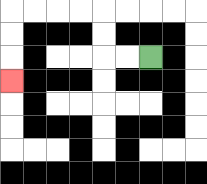{'start': '[6, 2]', 'end': '[0, 3]', 'path_directions': 'L,L,U,U,L,L,L,L,D,D,D', 'path_coordinates': '[[6, 2], [5, 2], [4, 2], [4, 1], [4, 0], [3, 0], [2, 0], [1, 0], [0, 0], [0, 1], [0, 2], [0, 3]]'}